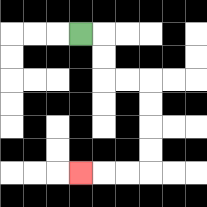{'start': '[3, 1]', 'end': '[3, 7]', 'path_directions': 'R,D,D,R,R,D,D,D,D,L,L,L', 'path_coordinates': '[[3, 1], [4, 1], [4, 2], [4, 3], [5, 3], [6, 3], [6, 4], [6, 5], [6, 6], [6, 7], [5, 7], [4, 7], [3, 7]]'}